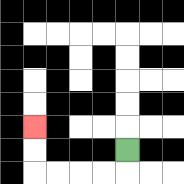{'start': '[5, 6]', 'end': '[1, 5]', 'path_directions': 'D,L,L,L,L,U,U', 'path_coordinates': '[[5, 6], [5, 7], [4, 7], [3, 7], [2, 7], [1, 7], [1, 6], [1, 5]]'}